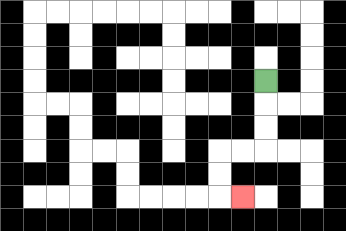{'start': '[11, 3]', 'end': '[10, 8]', 'path_directions': 'D,D,D,L,L,D,D,R', 'path_coordinates': '[[11, 3], [11, 4], [11, 5], [11, 6], [10, 6], [9, 6], [9, 7], [9, 8], [10, 8]]'}